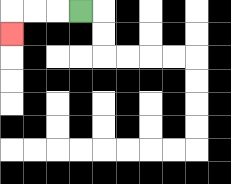{'start': '[3, 0]', 'end': '[0, 1]', 'path_directions': 'L,L,L,D', 'path_coordinates': '[[3, 0], [2, 0], [1, 0], [0, 0], [0, 1]]'}